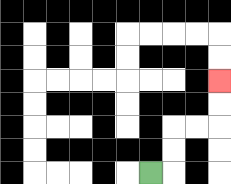{'start': '[6, 7]', 'end': '[9, 3]', 'path_directions': 'R,U,U,R,R,U,U', 'path_coordinates': '[[6, 7], [7, 7], [7, 6], [7, 5], [8, 5], [9, 5], [9, 4], [9, 3]]'}